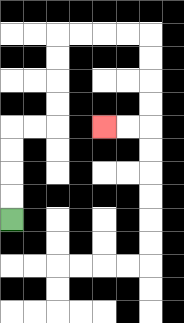{'start': '[0, 9]', 'end': '[4, 5]', 'path_directions': 'U,U,U,U,R,R,U,U,U,U,R,R,R,R,D,D,D,D,L,L', 'path_coordinates': '[[0, 9], [0, 8], [0, 7], [0, 6], [0, 5], [1, 5], [2, 5], [2, 4], [2, 3], [2, 2], [2, 1], [3, 1], [4, 1], [5, 1], [6, 1], [6, 2], [6, 3], [6, 4], [6, 5], [5, 5], [4, 5]]'}